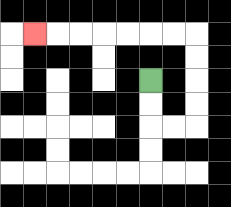{'start': '[6, 3]', 'end': '[1, 1]', 'path_directions': 'D,D,R,R,U,U,U,U,L,L,L,L,L,L,L', 'path_coordinates': '[[6, 3], [6, 4], [6, 5], [7, 5], [8, 5], [8, 4], [8, 3], [8, 2], [8, 1], [7, 1], [6, 1], [5, 1], [4, 1], [3, 1], [2, 1], [1, 1]]'}